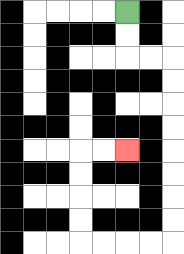{'start': '[5, 0]', 'end': '[5, 6]', 'path_directions': 'D,D,R,R,D,D,D,D,D,D,D,D,L,L,L,L,U,U,U,U,R,R', 'path_coordinates': '[[5, 0], [5, 1], [5, 2], [6, 2], [7, 2], [7, 3], [7, 4], [7, 5], [7, 6], [7, 7], [7, 8], [7, 9], [7, 10], [6, 10], [5, 10], [4, 10], [3, 10], [3, 9], [3, 8], [3, 7], [3, 6], [4, 6], [5, 6]]'}